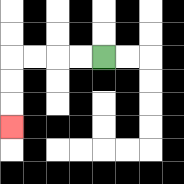{'start': '[4, 2]', 'end': '[0, 5]', 'path_directions': 'L,L,L,L,D,D,D', 'path_coordinates': '[[4, 2], [3, 2], [2, 2], [1, 2], [0, 2], [0, 3], [0, 4], [0, 5]]'}